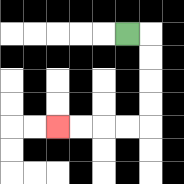{'start': '[5, 1]', 'end': '[2, 5]', 'path_directions': 'R,D,D,D,D,L,L,L,L', 'path_coordinates': '[[5, 1], [6, 1], [6, 2], [6, 3], [6, 4], [6, 5], [5, 5], [4, 5], [3, 5], [2, 5]]'}